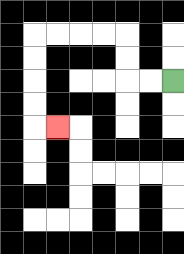{'start': '[7, 3]', 'end': '[2, 5]', 'path_directions': 'L,L,U,U,L,L,L,L,D,D,D,D,R', 'path_coordinates': '[[7, 3], [6, 3], [5, 3], [5, 2], [5, 1], [4, 1], [3, 1], [2, 1], [1, 1], [1, 2], [1, 3], [1, 4], [1, 5], [2, 5]]'}